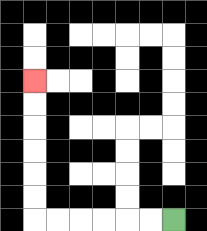{'start': '[7, 9]', 'end': '[1, 3]', 'path_directions': 'L,L,L,L,L,L,U,U,U,U,U,U', 'path_coordinates': '[[7, 9], [6, 9], [5, 9], [4, 9], [3, 9], [2, 9], [1, 9], [1, 8], [1, 7], [1, 6], [1, 5], [1, 4], [1, 3]]'}